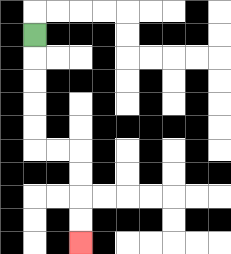{'start': '[1, 1]', 'end': '[3, 10]', 'path_directions': 'D,D,D,D,D,R,R,D,D,D,D', 'path_coordinates': '[[1, 1], [1, 2], [1, 3], [1, 4], [1, 5], [1, 6], [2, 6], [3, 6], [3, 7], [3, 8], [3, 9], [3, 10]]'}